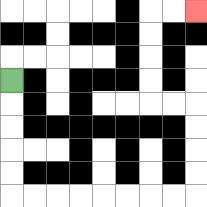{'start': '[0, 3]', 'end': '[8, 0]', 'path_directions': 'D,D,D,D,D,R,R,R,R,R,R,R,R,U,U,U,U,L,L,U,U,U,U,R,R', 'path_coordinates': '[[0, 3], [0, 4], [0, 5], [0, 6], [0, 7], [0, 8], [1, 8], [2, 8], [3, 8], [4, 8], [5, 8], [6, 8], [7, 8], [8, 8], [8, 7], [8, 6], [8, 5], [8, 4], [7, 4], [6, 4], [6, 3], [6, 2], [6, 1], [6, 0], [7, 0], [8, 0]]'}